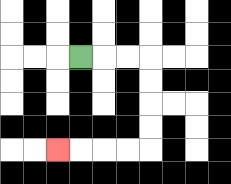{'start': '[3, 2]', 'end': '[2, 6]', 'path_directions': 'R,R,R,D,D,D,D,L,L,L,L', 'path_coordinates': '[[3, 2], [4, 2], [5, 2], [6, 2], [6, 3], [6, 4], [6, 5], [6, 6], [5, 6], [4, 6], [3, 6], [2, 6]]'}